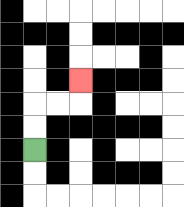{'start': '[1, 6]', 'end': '[3, 3]', 'path_directions': 'U,U,R,R,U', 'path_coordinates': '[[1, 6], [1, 5], [1, 4], [2, 4], [3, 4], [3, 3]]'}